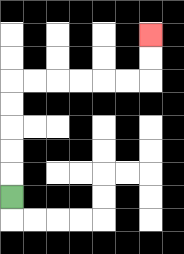{'start': '[0, 8]', 'end': '[6, 1]', 'path_directions': 'U,U,U,U,U,R,R,R,R,R,R,U,U', 'path_coordinates': '[[0, 8], [0, 7], [0, 6], [0, 5], [0, 4], [0, 3], [1, 3], [2, 3], [3, 3], [4, 3], [5, 3], [6, 3], [6, 2], [6, 1]]'}